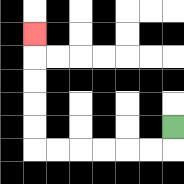{'start': '[7, 5]', 'end': '[1, 1]', 'path_directions': 'D,L,L,L,L,L,L,U,U,U,U,U', 'path_coordinates': '[[7, 5], [7, 6], [6, 6], [5, 6], [4, 6], [3, 6], [2, 6], [1, 6], [1, 5], [1, 4], [1, 3], [1, 2], [1, 1]]'}